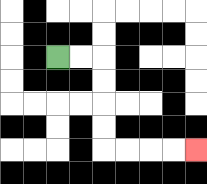{'start': '[2, 2]', 'end': '[8, 6]', 'path_directions': 'R,R,D,D,D,D,R,R,R,R', 'path_coordinates': '[[2, 2], [3, 2], [4, 2], [4, 3], [4, 4], [4, 5], [4, 6], [5, 6], [6, 6], [7, 6], [8, 6]]'}